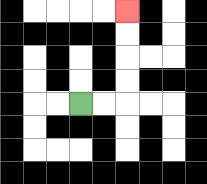{'start': '[3, 4]', 'end': '[5, 0]', 'path_directions': 'R,R,U,U,U,U', 'path_coordinates': '[[3, 4], [4, 4], [5, 4], [5, 3], [5, 2], [5, 1], [5, 0]]'}